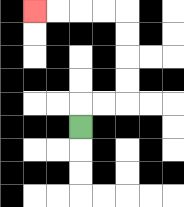{'start': '[3, 5]', 'end': '[1, 0]', 'path_directions': 'U,R,R,U,U,U,U,L,L,L,L', 'path_coordinates': '[[3, 5], [3, 4], [4, 4], [5, 4], [5, 3], [5, 2], [5, 1], [5, 0], [4, 0], [3, 0], [2, 0], [1, 0]]'}